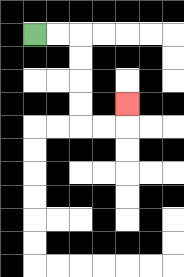{'start': '[1, 1]', 'end': '[5, 4]', 'path_directions': 'R,R,D,D,D,D,R,R,U', 'path_coordinates': '[[1, 1], [2, 1], [3, 1], [3, 2], [3, 3], [3, 4], [3, 5], [4, 5], [5, 5], [5, 4]]'}